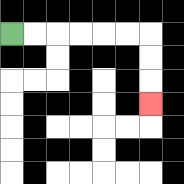{'start': '[0, 1]', 'end': '[6, 4]', 'path_directions': 'R,R,R,R,R,R,D,D,D', 'path_coordinates': '[[0, 1], [1, 1], [2, 1], [3, 1], [4, 1], [5, 1], [6, 1], [6, 2], [6, 3], [6, 4]]'}